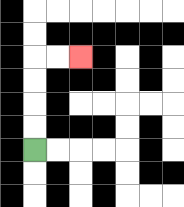{'start': '[1, 6]', 'end': '[3, 2]', 'path_directions': 'U,U,U,U,R,R', 'path_coordinates': '[[1, 6], [1, 5], [1, 4], [1, 3], [1, 2], [2, 2], [3, 2]]'}